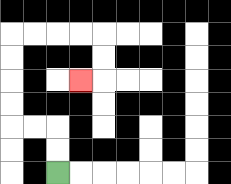{'start': '[2, 7]', 'end': '[3, 3]', 'path_directions': 'U,U,L,L,U,U,U,U,R,R,R,R,D,D,L', 'path_coordinates': '[[2, 7], [2, 6], [2, 5], [1, 5], [0, 5], [0, 4], [0, 3], [0, 2], [0, 1], [1, 1], [2, 1], [3, 1], [4, 1], [4, 2], [4, 3], [3, 3]]'}